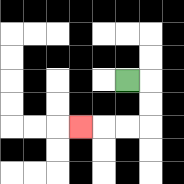{'start': '[5, 3]', 'end': '[3, 5]', 'path_directions': 'R,D,D,L,L,L', 'path_coordinates': '[[5, 3], [6, 3], [6, 4], [6, 5], [5, 5], [4, 5], [3, 5]]'}